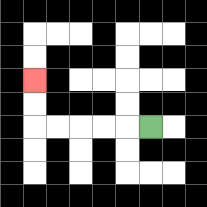{'start': '[6, 5]', 'end': '[1, 3]', 'path_directions': 'L,L,L,L,L,U,U', 'path_coordinates': '[[6, 5], [5, 5], [4, 5], [3, 5], [2, 5], [1, 5], [1, 4], [1, 3]]'}